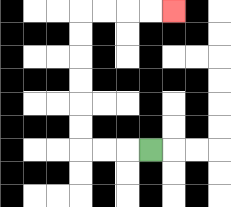{'start': '[6, 6]', 'end': '[7, 0]', 'path_directions': 'L,L,L,U,U,U,U,U,U,R,R,R,R', 'path_coordinates': '[[6, 6], [5, 6], [4, 6], [3, 6], [3, 5], [3, 4], [3, 3], [3, 2], [3, 1], [3, 0], [4, 0], [5, 0], [6, 0], [7, 0]]'}